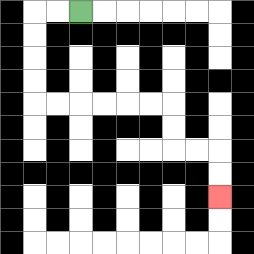{'start': '[3, 0]', 'end': '[9, 8]', 'path_directions': 'L,L,D,D,D,D,R,R,R,R,R,R,D,D,R,R,D,D', 'path_coordinates': '[[3, 0], [2, 0], [1, 0], [1, 1], [1, 2], [1, 3], [1, 4], [2, 4], [3, 4], [4, 4], [5, 4], [6, 4], [7, 4], [7, 5], [7, 6], [8, 6], [9, 6], [9, 7], [9, 8]]'}